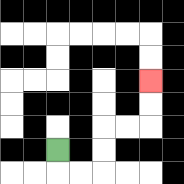{'start': '[2, 6]', 'end': '[6, 3]', 'path_directions': 'D,R,R,U,U,R,R,U,U', 'path_coordinates': '[[2, 6], [2, 7], [3, 7], [4, 7], [4, 6], [4, 5], [5, 5], [6, 5], [6, 4], [6, 3]]'}